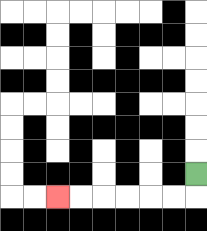{'start': '[8, 7]', 'end': '[2, 8]', 'path_directions': 'D,L,L,L,L,L,L', 'path_coordinates': '[[8, 7], [8, 8], [7, 8], [6, 8], [5, 8], [4, 8], [3, 8], [2, 8]]'}